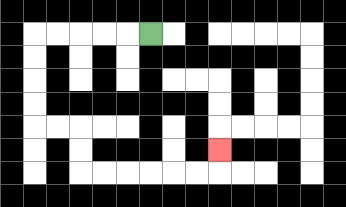{'start': '[6, 1]', 'end': '[9, 6]', 'path_directions': 'L,L,L,L,L,D,D,D,D,R,R,D,D,R,R,R,R,R,R,U', 'path_coordinates': '[[6, 1], [5, 1], [4, 1], [3, 1], [2, 1], [1, 1], [1, 2], [1, 3], [1, 4], [1, 5], [2, 5], [3, 5], [3, 6], [3, 7], [4, 7], [5, 7], [6, 7], [7, 7], [8, 7], [9, 7], [9, 6]]'}